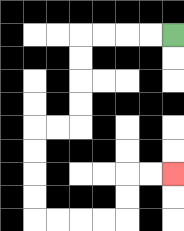{'start': '[7, 1]', 'end': '[7, 7]', 'path_directions': 'L,L,L,L,D,D,D,D,L,L,D,D,D,D,R,R,R,R,U,U,R,R', 'path_coordinates': '[[7, 1], [6, 1], [5, 1], [4, 1], [3, 1], [3, 2], [3, 3], [3, 4], [3, 5], [2, 5], [1, 5], [1, 6], [1, 7], [1, 8], [1, 9], [2, 9], [3, 9], [4, 9], [5, 9], [5, 8], [5, 7], [6, 7], [7, 7]]'}